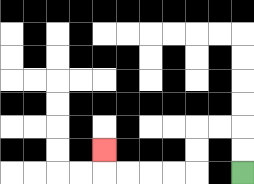{'start': '[10, 7]', 'end': '[4, 6]', 'path_directions': 'U,U,L,L,D,D,L,L,L,L,U', 'path_coordinates': '[[10, 7], [10, 6], [10, 5], [9, 5], [8, 5], [8, 6], [8, 7], [7, 7], [6, 7], [5, 7], [4, 7], [4, 6]]'}